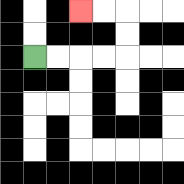{'start': '[1, 2]', 'end': '[3, 0]', 'path_directions': 'R,R,R,R,U,U,L,L', 'path_coordinates': '[[1, 2], [2, 2], [3, 2], [4, 2], [5, 2], [5, 1], [5, 0], [4, 0], [3, 0]]'}